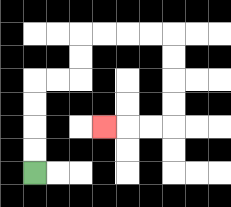{'start': '[1, 7]', 'end': '[4, 5]', 'path_directions': 'U,U,U,U,R,R,U,U,R,R,R,R,D,D,D,D,L,L,L', 'path_coordinates': '[[1, 7], [1, 6], [1, 5], [1, 4], [1, 3], [2, 3], [3, 3], [3, 2], [3, 1], [4, 1], [5, 1], [6, 1], [7, 1], [7, 2], [7, 3], [7, 4], [7, 5], [6, 5], [5, 5], [4, 5]]'}